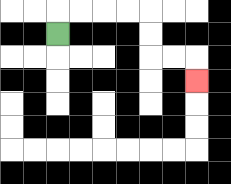{'start': '[2, 1]', 'end': '[8, 3]', 'path_directions': 'U,R,R,R,R,D,D,R,R,D', 'path_coordinates': '[[2, 1], [2, 0], [3, 0], [4, 0], [5, 0], [6, 0], [6, 1], [6, 2], [7, 2], [8, 2], [8, 3]]'}